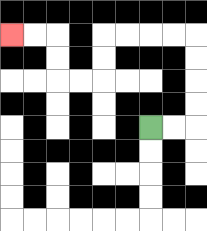{'start': '[6, 5]', 'end': '[0, 1]', 'path_directions': 'R,R,U,U,U,U,L,L,L,L,D,D,L,L,U,U,L,L', 'path_coordinates': '[[6, 5], [7, 5], [8, 5], [8, 4], [8, 3], [8, 2], [8, 1], [7, 1], [6, 1], [5, 1], [4, 1], [4, 2], [4, 3], [3, 3], [2, 3], [2, 2], [2, 1], [1, 1], [0, 1]]'}